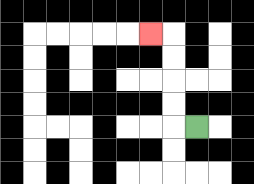{'start': '[8, 5]', 'end': '[6, 1]', 'path_directions': 'L,U,U,U,U,L', 'path_coordinates': '[[8, 5], [7, 5], [7, 4], [7, 3], [7, 2], [7, 1], [6, 1]]'}